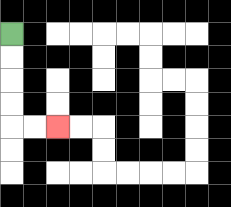{'start': '[0, 1]', 'end': '[2, 5]', 'path_directions': 'D,D,D,D,R,R', 'path_coordinates': '[[0, 1], [0, 2], [0, 3], [0, 4], [0, 5], [1, 5], [2, 5]]'}